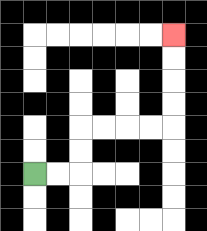{'start': '[1, 7]', 'end': '[7, 1]', 'path_directions': 'R,R,U,U,R,R,R,R,U,U,U,U', 'path_coordinates': '[[1, 7], [2, 7], [3, 7], [3, 6], [3, 5], [4, 5], [5, 5], [6, 5], [7, 5], [7, 4], [7, 3], [7, 2], [7, 1]]'}